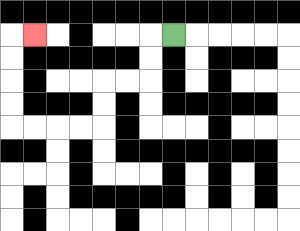{'start': '[7, 1]', 'end': '[1, 1]', 'path_directions': 'L,D,D,L,L,D,D,L,L,L,L,U,U,U,U,R', 'path_coordinates': '[[7, 1], [6, 1], [6, 2], [6, 3], [5, 3], [4, 3], [4, 4], [4, 5], [3, 5], [2, 5], [1, 5], [0, 5], [0, 4], [0, 3], [0, 2], [0, 1], [1, 1]]'}